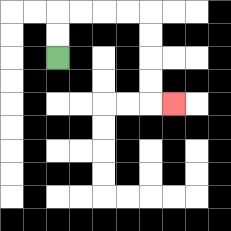{'start': '[2, 2]', 'end': '[7, 4]', 'path_directions': 'U,U,R,R,R,R,D,D,D,D,R', 'path_coordinates': '[[2, 2], [2, 1], [2, 0], [3, 0], [4, 0], [5, 0], [6, 0], [6, 1], [6, 2], [6, 3], [6, 4], [7, 4]]'}